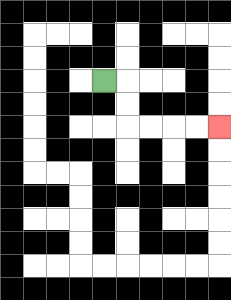{'start': '[4, 3]', 'end': '[9, 5]', 'path_directions': 'R,D,D,R,R,R,R', 'path_coordinates': '[[4, 3], [5, 3], [5, 4], [5, 5], [6, 5], [7, 5], [8, 5], [9, 5]]'}